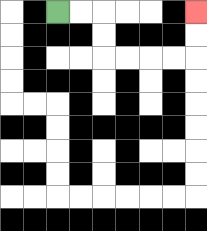{'start': '[2, 0]', 'end': '[8, 0]', 'path_directions': 'R,R,D,D,R,R,R,R,U,U', 'path_coordinates': '[[2, 0], [3, 0], [4, 0], [4, 1], [4, 2], [5, 2], [6, 2], [7, 2], [8, 2], [8, 1], [8, 0]]'}